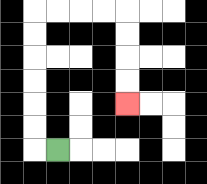{'start': '[2, 6]', 'end': '[5, 4]', 'path_directions': 'L,U,U,U,U,U,U,R,R,R,R,D,D,D,D', 'path_coordinates': '[[2, 6], [1, 6], [1, 5], [1, 4], [1, 3], [1, 2], [1, 1], [1, 0], [2, 0], [3, 0], [4, 0], [5, 0], [5, 1], [5, 2], [5, 3], [5, 4]]'}